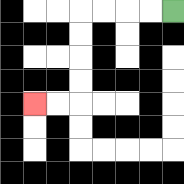{'start': '[7, 0]', 'end': '[1, 4]', 'path_directions': 'L,L,L,L,D,D,D,D,L,L', 'path_coordinates': '[[7, 0], [6, 0], [5, 0], [4, 0], [3, 0], [3, 1], [3, 2], [3, 3], [3, 4], [2, 4], [1, 4]]'}